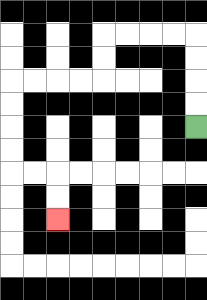{'start': '[8, 5]', 'end': '[2, 9]', 'path_directions': 'U,U,U,U,L,L,L,L,D,D,L,L,L,L,D,D,D,D,R,R,D,D', 'path_coordinates': '[[8, 5], [8, 4], [8, 3], [8, 2], [8, 1], [7, 1], [6, 1], [5, 1], [4, 1], [4, 2], [4, 3], [3, 3], [2, 3], [1, 3], [0, 3], [0, 4], [0, 5], [0, 6], [0, 7], [1, 7], [2, 7], [2, 8], [2, 9]]'}